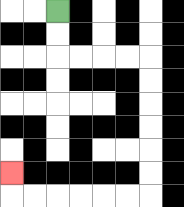{'start': '[2, 0]', 'end': '[0, 7]', 'path_directions': 'D,D,R,R,R,R,D,D,D,D,D,D,L,L,L,L,L,L,U', 'path_coordinates': '[[2, 0], [2, 1], [2, 2], [3, 2], [4, 2], [5, 2], [6, 2], [6, 3], [6, 4], [6, 5], [6, 6], [6, 7], [6, 8], [5, 8], [4, 8], [3, 8], [2, 8], [1, 8], [0, 8], [0, 7]]'}